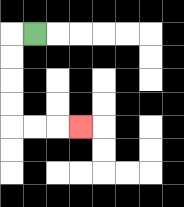{'start': '[1, 1]', 'end': '[3, 5]', 'path_directions': 'L,D,D,D,D,R,R,R', 'path_coordinates': '[[1, 1], [0, 1], [0, 2], [0, 3], [0, 4], [0, 5], [1, 5], [2, 5], [3, 5]]'}